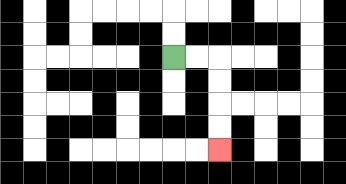{'start': '[7, 2]', 'end': '[9, 6]', 'path_directions': 'R,R,D,D,D,D', 'path_coordinates': '[[7, 2], [8, 2], [9, 2], [9, 3], [9, 4], [9, 5], [9, 6]]'}